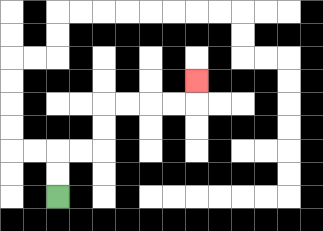{'start': '[2, 8]', 'end': '[8, 3]', 'path_directions': 'U,U,R,R,U,U,R,R,R,R,U', 'path_coordinates': '[[2, 8], [2, 7], [2, 6], [3, 6], [4, 6], [4, 5], [4, 4], [5, 4], [6, 4], [7, 4], [8, 4], [8, 3]]'}